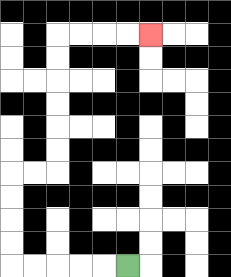{'start': '[5, 11]', 'end': '[6, 1]', 'path_directions': 'L,L,L,L,L,U,U,U,U,R,R,U,U,U,U,U,U,R,R,R,R', 'path_coordinates': '[[5, 11], [4, 11], [3, 11], [2, 11], [1, 11], [0, 11], [0, 10], [0, 9], [0, 8], [0, 7], [1, 7], [2, 7], [2, 6], [2, 5], [2, 4], [2, 3], [2, 2], [2, 1], [3, 1], [4, 1], [5, 1], [6, 1]]'}